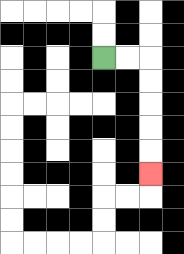{'start': '[4, 2]', 'end': '[6, 7]', 'path_directions': 'R,R,D,D,D,D,D', 'path_coordinates': '[[4, 2], [5, 2], [6, 2], [6, 3], [6, 4], [6, 5], [6, 6], [6, 7]]'}